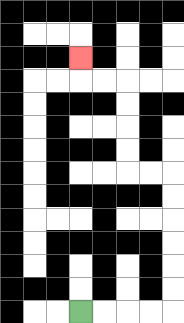{'start': '[3, 13]', 'end': '[3, 2]', 'path_directions': 'R,R,R,R,U,U,U,U,U,U,L,L,U,U,U,U,L,L,U', 'path_coordinates': '[[3, 13], [4, 13], [5, 13], [6, 13], [7, 13], [7, 12], [7, 11], [7, 10], [7, 9], [7, 8], [7, 7], [6, 7], [5, 7], [5, 6], [5, 5], [5, 4], [5, 3], [4, 3], [3, 3], [3, 2]]'}